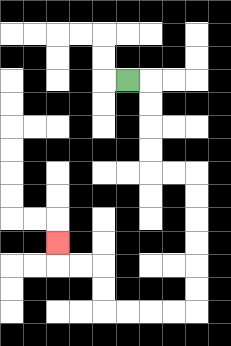{'start': '[5, 3]', 'end': '[2, 10]', 'path_directions': 'R,D,D,D,D,R,R,D,D,D,D,D,D,L,L,L,L,U,U,L,L,U', 'path_coordinates': '[[5, 3], [6, 3], [6, 4], [6, 5], [6, 6], [6, 7], [7, 7], [8, 7], [8, 8], [8, 9], [8, 10], [8, 11], [8, 12], [8, 13], [7, 13], [6, 13], [5, 13], [4, 13], [4, 12], [4, 11], [3, 11], [2, 11], [2, 10]]'}